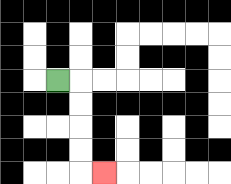{'start': '[2, 3]', 'end': '[4, 7]', 'path_directions': 'R,D,D,D,D,R', 'path_coordinates': '[[2, 3], [3, 3], [3, 4], [3, 5], [3, 6], [3, 7], [4, 7]]'}